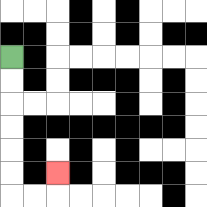{'start': '[0, 2]', 'end': '[2, 7]', 'path_directions': 'D,D,D,D,D,D,R,R,U', 'path_coordinates': '[[0, 2], [0, 3], [0, 4], [0, 5], [0, 6], [0, 7], [0, 8], [1, 8], [2, 8], [2, 7]]'}